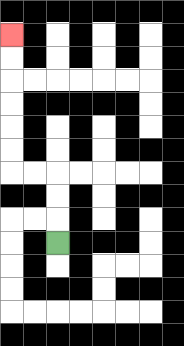{'start': '[2, 10]', 'end': '[0, 1]', 'path_directions': 'U,U,U,L,L,U,U,U,U,U,U', 'path_coordinates': '[[2, 10], [2, 9], [2, 8], [2, 7], [1, 7], [0, 7], [0, 6], [0, 5], [0, 4], [0, 3], [0, 2], [0, 1]]'}